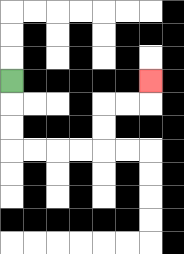{'start': '[0, 3]', 'end': '[6, 3]', 'path_directions': 'D,D,D,R,R,R,R,U,U,R,R,U', 'path_coordinates': '[[0, 3], [0, 4], [0, 5], [0, 6], [1, 6], [2, 6], [3, 6], [4, 6], [4, 5], [4, 4], [5, 4], [6, 4], [6, 3]]'}